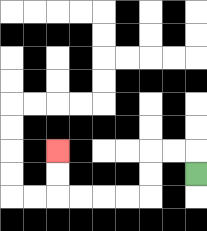{'start': '[8, 7]', 'end': '[2, 6]', 'path_directions': 'U,L,L,D,D,L,L,L,L,U,U', 'path_coordinates': '[[8, 7], [8, 6], [7, 6], [6, 6], [6, 7], [6, 8], [5, 8], [4, 8], [3, 8], [2, 8], [2, 7], [2, 6]]'}